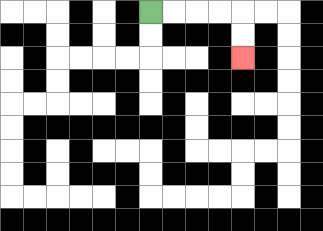{'start': '[6, 0]', 'end': '[10, 2]', 'path_directions': 'R,R,R,R,D,D', 'path_coordinates': '[[6, 0], [7, 0], [8, 0], [9, 0], [10, 0], [10, 1], [10, 2]]'}